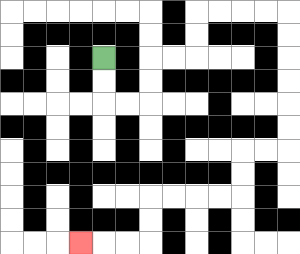{'start': '[4, 2]', 'end': '[3, 10]', 'path_directions': 'D,D,R,R,U,U,R,R,U,U,R,R,R,R,D,D,D,D,D,D,L,L,D,D,L,L,L,L,D,D,L,L,L', 'path_coordinates': '[[4, 2], [4, 3], [4, 4], [5, 4], [6, 4], [6, 3], [6, 2], [7, 2], [8, 2], [8, 1], [8, 0], [9, 0], [10, 0], [11, 0], [12, 0], [12, 1], [12, 2], [12, 3], [12, 4], [12, 5], [12, 6], [11, 6], [10, 6], [10, 7], [10, 8], [9, 8], [8, 8], [7, 8], [6, 8], [6, 9], [6, 10], [5, 10], [4, 10], [3, 10]]'}